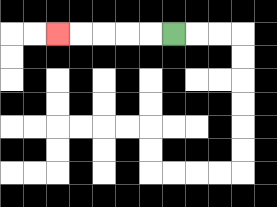{'start': '[7, 1]', 'end': '[2, 1]', 'path_directions': 'L,L,L,L,L', 'path_coordinates': '[[7, 1], [6, 1], [5, 1], [4, 1], [3, 1], [2, 1]]'}